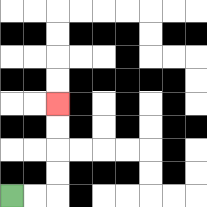{'start': '[0, 8]', 'end': '[2, 4]', 'path_directions': 'R,R,U,U,U,U', 'path_coordinates': '[[0, 8], [1, 8], [2, 8], [2, 7], [2, 6], [2, 5], [2, 4]]'}